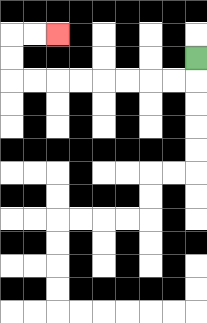{'start': '[8, 2]', 'end': '[2, 1]', 'path_directions': 'D,L,L,L,L,L,L,L,L,U,U,R,R', 'path_coordinates': '[[8, 2], [8, 3], [7, 3], [6, 3], [5, 3], [4, 3], [3, 3], [2, 3], [1, 3], [0, 3], [0, 2], [0, 1], [1, 1], [2, 1]]'}